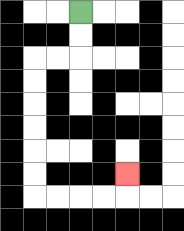{'start': '[3, 0]', 'end': '[5, 7]', 'path_directions': 'D,D,L,L,D,D,D,D,D,D,R,R,R,R,U', 'path_coordinates': '[[3, 0], [3, 1], [3, 2], [2, 2], [1, 2], [1, 3], [1, 4], [1, 5], [1, 6], [1, 7], [1, 8], [2, 8], [3, 8], [4, 8], [5, 8], [5, 7]]'}